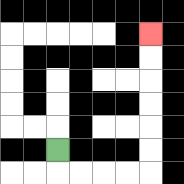{'start': '[2, 6]', 'end': '[6, 1]', 'path_directions': 'D,R,R,R,R,U,U,U,U,U,U', 'path_coordinates': '[[2, 6], [2, 7], [3, 7], [4, 7], [5, 7], [6, 7], [6, 6], [6, 5], [6, 4], [6, 3], [6, 2], [6, 1]]'}